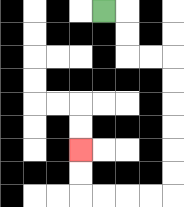{'start': '[4, 0]', 'end': '[3, 6]', 'path_directions': 'R,D,D,R,R,D,D,D,D,D,D,L,L,L,L,U,U', 'path_coordinates': '[[4, 0], [5, 0], [5, 1], [5, 2], [6, 2], [7, 2], [7, 3], [7, 4], [7, 5], [7, 6], [7, 7], [7, 8], [6, 8], [5, 8], [4, 8], [3, 8], [3, 7], [3, 6]]'}